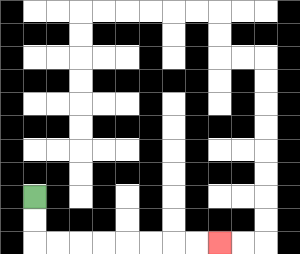{'start': '[1, 8]', 'end': '[9, 10]', 'path_directions': 'D,D,R,R,R,R,R,R,R,R', 'path_coordinates': '[[1, 8], [1, 9], [1, 10], [2, 10], [3, 10], [4, 10], [5, 10], [6, 10], [7, 10], [8, 10], [9, 10]]'}